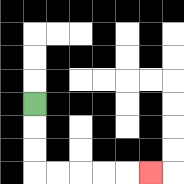{'start': '[1, 4]', 'end': '[6, 7]', 'path_directions': 'D,D,D,R,R,R,R,R', 'path_coordinates': '[[1, 4], [1, 5], [1, 6], [1, 7], [2, 7], [3, 7], [4, 7], [5, 7], [6, 7]]'}